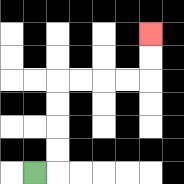{'start': '[1, 7]', 'end': '[6, 1]', 'path_directions': 'R,U,U,U,U,R,R,R,R,U,U', 'path_coordinates': '[[1, 7], [2, 7], [2, 6], [2, 5], [2, 4], [2, 3], [3, 3], [4, 3], [5, 3], [6, 3], [6, 2], [6, 1]]'}